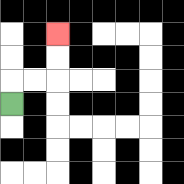{'start': '[0, 4]', 'end': '[2, 1]', 'path_directions': 'U,R,R,U,U', 'path_coordinates': '[[0, 4], [0, 3], [1, 3], [2, 3], [2, 2], [2, 1]]'}